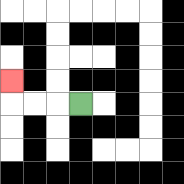{'start': '[3, 4]', 'end': '[0, 3]', 'path_directions': 'L,L,L,U', 'path_coordinates': '[[3, 4], [2, 4], [1, 4], [0, 4], [0, 3]]'}